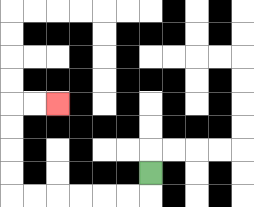{'start': '[6, 7]', 'end': '[2, 4]', 'path_directions': 'D,L,L,L,L,L,L,U,U,U,U,R,R', 'path_coordinates': '[[6, 7], [6, 8], [5, 8], [4, 8], [3, 8], [2, 8], [1, 8], [0, 8], [0, 7], [0, 6], [0, 5], [0, 4], [1, 4], [2, 4]]'}